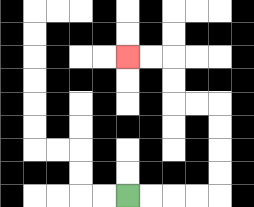{'start': '[5, 8]', 'end': '[5, 2]', 'path_directions': 'R,R,R,R,U,U,U,U,L,L,U,U,L,L', 'path_coordinates': '[[5, 8], [6, 8], [7, 8], [8, 8], [9, 8], [9, 7], [9, 6], [9, 5], [9, 4], [8, 4], [7, 4], [7, 3], [7, 2], [6, 2], [5, 2]]'}